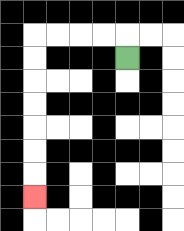{'start': '[5, 2]', 'end': '[1, 8]', 'path_directions': 'U,L,L,L,L,D,D,D,D,D,D,D', 'path_coordinates': '[[5, 2], [5, 1], [4, 1], [3, 1], [2, 1], [1, 1], [1, 2], [1, 3], [1, 4], [1, 5], [1, 6], [1, 7], [1, 8]]'}